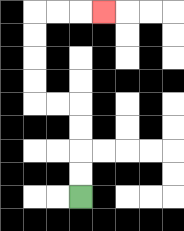{'start': '[3, 8]', 'end': '[4, 0]', 'path_directions': 'U,U,U,U,L,L,U,U,U,U,R,R,R', 'path_coordinates': '[[3, 8], [3, 7], [3, 6], [3, 5], [3, 4], [2, 4], [1, 4], [1, 3], [1, 2], [1, 1], [1, 0], [2, 0], [3, 0], [4, 0]]'}